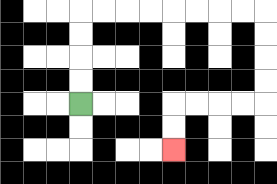{'start': '[3, 4]', 'end': '[7, 6]', 'path_directions': 'U,U,U,U,R,R,R,R,R,R,R,R,D,D,D,D,L,L,L,L,D,D', 'path_coordinates': '[[3, 4], [3, 3], [3, 2], [3, 1], [3, 0], [4, 0], [5, 0], [6, 0], [7, 0], [8, 0], [9, 0], [10, 0], [11, 0], [11, 1], [11, 2], [11, 3], [11, 4], [10, 4], [9, 4], [8, 4], [7, 4], [7, 5], [7, 6]]'}